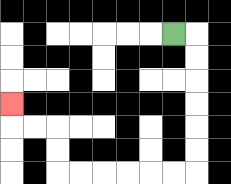{'start': '[7, 1]', 'end': '[0, 4]', 'path_directions': 'R,D,D,D,D,D,D,L,L,L,L,L,L,U,U,L,L,U', 'path_coordinates': '[[7, 1], [8, 1], [8, 2], [8, 3], [8, 4], [8, 5], [8, 6], [8, 7], [7, 7], [6, 7], [5, 7], [4, 7], [3, 7], [2, 7], [2, 6], [2, 5], [1, 5], [0, 5], [0, 4]]'}